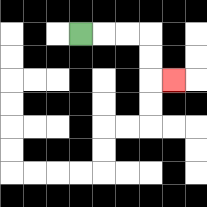{'start': '[3, 1]', 'end': '[7, 3]', 'path_directions': 'R,R,R,D,D,R', 'path_coordinates': '[[3, 1], [4, 1], [5, 1], [6, 1], [6, 2], [6, 3], [7, 3]]'}